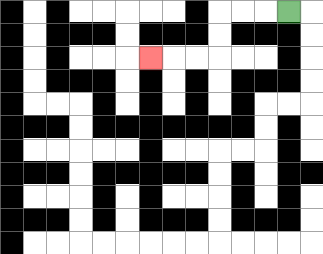{'start': '[12, 0]', 'end': '[6, 2]', 'path_directions': 'L,L,L,D,D,L,L,L', 'path_coordinates': '[[12, 0], [11, 0], [10, 0], [9, 0], [9, 1], [9, 2], [8, 2], [7, 2], [6, 2]]'}